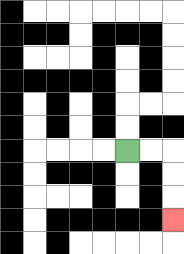{'start': '[5, 6]', 'end': '[7, 9]', 'path_directions': 'R,R,D,D,D', 'path_coordinates': '[[5, 6], [6, 6], [7, 6], [7, 7], [7, 8], [7, 9]]'}